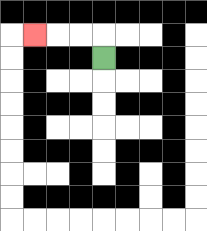{'start': '[4, 2]', 'end': '[1, 1]', 'path_directions': 'U,L,L,L', 'path_coordinates': '[[4, 2], [4, 1], [3, 1], [2, 1], [1, 1]]'}